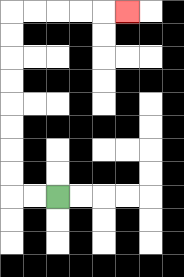{'start': '[2, 8]', 'end': '[5, 0]', 'path_directions': 'L,L,U,U,U,U,U,U,U,U,R,R,R,R,R', 'path_coordinates': '[[2, 8], [1, 8], [0, 8], [0, 7], [0, 6], [0, 5], [0, 4], [0, 3], [0, 2], [0, 1], [0, 0], [1, 0], [2, 0], [3, 0], [4, 0], [5, 0]]'}